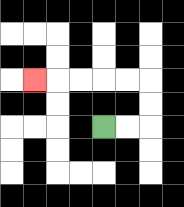{'start': '[4, 5]', 'end': '[1, 3]', 'path_directions': 'R,R,U,U,L,L,L,L,L', 'path_coordinates': '[[4, 5], [5, 5], [6, 5], [6, 4], [6, 3], [5, 3], [4, 3], [3, 3], [2, 3], [1, 3]]'}